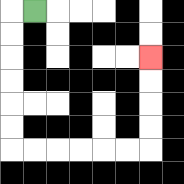{'start': '[1, 0]', 'end': '[6, 2]', 'path_directions': 'L,D,D,D,D,D,D,R,R,R,R,R,R,U,U,U,U', 'path_coordinates': '[[1, 0], [0, 0], [0, 1], [0, 2], [0, 3], [0, 4], [0, 5], [0, 6], [1, 6], [2, 6], [3, 6], [4, 6], [5, 6], [6, 6], [6, 5], [6, 4], [6, 3], [6, 2]]'}